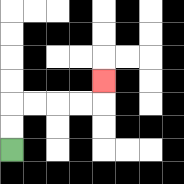{'start': '[0, 6]', 'end': '[4, 3]', 'path_directions': 'U,U,R,R,R,R,U', 'path_coordinates': '[[0, 6], [0, 5], [0, 4], [1, 4], [2, 4], [3, 4], [4, 4], [4, 3]]'}